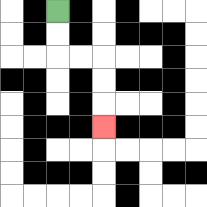{'start': '[2, 0]', 'end': '[4, 5]', 'path_directions': 'D,D,R,R,D,D,D', 'path_coordinates': '[[2, 0], [2, 1], [2, 2], [3, 2], [4, 2], [4, 3], [4, 4], [4, 5]]'}